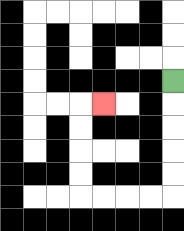{'start': '[7, 3]', 'end': '[4, 4]', 'path_directions': 'D,D,D,D,D,L,L,L,L,U,U,U,U,R', 'path_coordinates': '[[7, 3], [7, 4], [7, 5], [7, 6], [7, 7], [7, 8], [6, 8], [5, 8], [4, 8], [3, 8], [3, 7], [3, 6], [3, 5], [3, 4], [4, 4]]'}